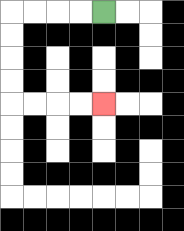{'start': '[4, 0]', 'end': '[4, 4]', 'path_directions': 'L,L,L,L,D,D,D,D,R,R,R,R', 'path_coordinates': '[[4, 0], [3, 0], [2, 0], [1, 0], [0, 0], [0, 1], [0, 2], [0, 3], [0, 4], [1, 4], [2, 4], [3, 4], [4, 4]]'}